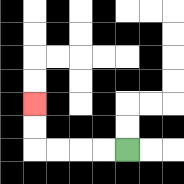{'start': '[5, 6]', 'end': '[1, 4]', 'path_directions': 'L,L,L,L,U,U', 'path_coordinates': '[[5, 6], [4, 6], [3, 6], [2, 6], [1, 6], [1, 5], [1, 4]]'}